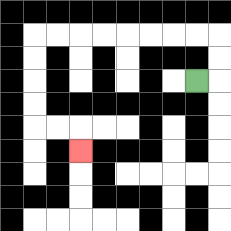{'start': '[8, 3]', 'end': '[3, 6]', 'path_directions': 'R,U,U,L,L,L,L,L,L,L,L,D,D,D,D,R,R,D', 'path_coordinates': '[[8, 3], [9, 3], [9, 2], [9, 1], [8, 1], [7, 1], [6, 1], [5, 1], [4, 1], [3, 1], [2, 1], [1, 1], [1, 2], [1, 3], [1, 4], [1, 5], [2, 5], [3, 5], [3, 6]]'}